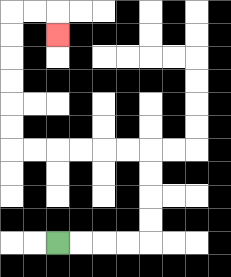{'start': '[2, 10]', 'end': '[2, 1]', 'path_directions': 'R,R,R,R,U,U,U,U,L,L,L,L,L,L,U,U,U,U,U,U,R,R,D', 'path_coordinates': '[[2, 10], [3, 10], [4, 10], [5, 10], [6, 10], [6, 9], [6, 8], [6, 7], [6, 6], [5, 6], [4, 6], [3, 6], [2, 6], [1, 6], [0, 6], [0, 5], [0, 4], [0, 3], [0, 2], [0, 1], [0, 0], [1, 0], [2, 0], [2, 1]]'}